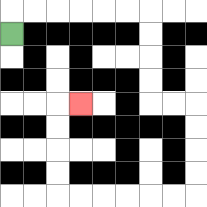{'start': '[0, 1]', 'end': '[3, 4]', 'path_directions': 'U,R,R,R,R,R,R,D,D,D,D,R,R,D,D,D,D,L,L,L,L,L,L,U,U,U,U,R', 'path_coordinates': '[[0, 1], [0, 0], [1, 0], [2, 0], [3, 0], [4, 0], [5, 0], [6, 0], [6, 1], [6, 2], [6, 3], [6, 4], [7, 4], [8, 4], [8, 5], [8, 6], [8, 7], [8, 8], [7, 8], [6, 8], [5, 8], [4, 8], [3, 8], [2, 8], [2, 7], [2, 6], [2, 5], [2, 4], [3, 4]]'}